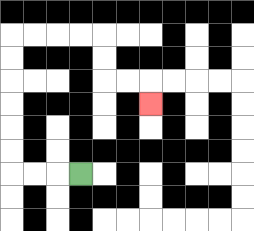{'start': '[3, 7]', 'end': '[6, 4]', 'path_directions': 'L,L,L,U,U,U,U,U,U,R,R,R,R,D,D,R,R,D', 'path_coordinates': '[[3, 7], [2, 7], [1, 7], [0, 7], [0, 6], [0, 5], [0, 4], [0, 3], [0, 2], [0, 1], [1, 1], [2, 1], [3, 1], [4, 1], [4, 2], [4, 3], [5, 3], [6, 3], [6, 4]]'}